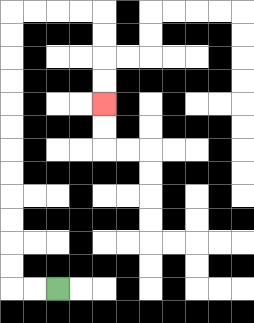{'start': '[2, 12]', 'end': '[4, 4]', 'path_directions': 'L,L,U,U,U,U,U,U,U,U,U,U,U,U,R,R,R,R,D,D,D,D', 'path_coordinates': '[[2, 12], [1, 12], [0, 12], [0, 11], [0, 10], [0, 9], [0, 8], [0, 7], [0, 6], [0, 5], [0, 4], [0, 3], [0, 2], [0, 1], [0, 0], [1, 0], [2, 0], [3, 0], [4, 0], [4, 1], [4, 2], [4, 3], [4, 4]]'}